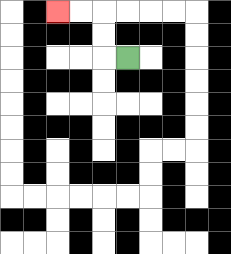{'start': '[5, 2]', 'end': '[2, 0]', 'path_directions': 'L,U,U,L,L', 'path_coordinates': '[[5, 2], [4, 2], [4, 1], [4, 0], [3, 0], [2, 0]]'}